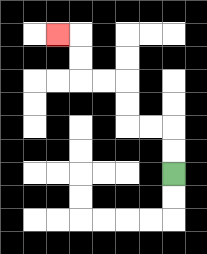{'start': '[7, 7]', 'end': '[2, 1]', 'path_directions': 'U,U,L,L,U,U,L,L,U,U,L', 'path_coordinates': '[[7, 7], [7, 6], [7, 5], [6, 5], [5, 5], [5, 4], [5, 3], [4, 3], [3, 3], [3, 2], [3, 1], [2, 1]]'}